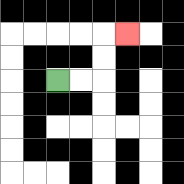{'start': '[2, 3]', 'end': '[5, 1]', 'path_directions': 'R,R,U,U,R', 'path_coordinates': '[[2, 3], [3, 3], [4, 3], [4, 2], [4, 1], [5, 1]]'}